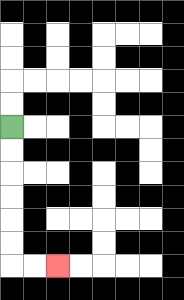{'start': '[0, 5]', 'end': '[2, 11]', 'path_directions': 'D,D,D,D,D,D,R,R', 'path_coordinates': '[[0, 5], [0, 6], [0, 7], [0, 8], [0, 9], [0, 10], [0, 11], [1, 11], [2, 11]]'}